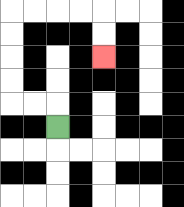{'start': '[2, 5]', 'end': '[4, 2]', 'path_directions': 'U,L,L,U,U,U,U,R,R,R,R,D,D', 'path_coordinates': '[[2, 5], [2, 4], [1, 4], [0, 4], [0, 3], [0, 2], [0, 1], [0, 0], [1, 0], [2, 0], [3, 0], [4, 0], [4, 1], [4, 2]]'}